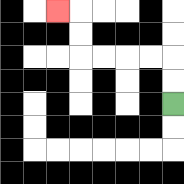{'start': '[7, 4]', 'end': '[2, 0]', 'path_directions': 'U,U,L,L,L,L,U,U,L', 'path_coordinates': '[[7, 4], [7, 3], [7, 2], [6, 2], [5, 2], [4, 2], [3, 2], [3, 1], [3, 0], [2, 0]]'}